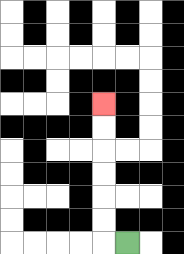{'start': '[5, 10]', 'end': '[4, 4]', 'path_directions': 'L,U,U,U,U,U,U', 'path_coordinates': '[[5, 10], [4, 10], [4, 9], [4, 8], [4, 7], [4, 6], [4, 5], [4, 4]]'}